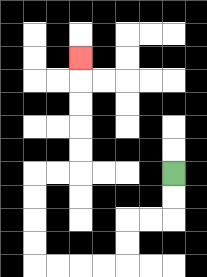{'start': '[7, 7]', 'end': '[3, 2]', 'path_directions': 'D,D,L,L,D,D,L,L,L,L,U,U,U,U,R,R,U,U,U,U,U', 'path_coordinates': '[[7, 7], [7, 8], [7, 9], [6, 9], [5, 9], [5, 10], [5, 11], [4, 11], [3, 11], [2, 11], [1, 11], [1, 10], [1, 9], [1, 8], [1, 7], [2, 7], [3, 7], [3, 6], [3, 5], [3, 4], [3, 3], [3, 2]]'}